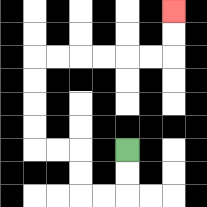{'start': '[5, 6]', 'end': '[7, 0]', 'path_directions': 'D,D,L,L,U,U,L,L,U,U,U,U,R,R,R,R,R,R,U,U', 'path_coordinates': '[[5, 6], [5, 7], [5, 8], [4, 8], [3, 8], [3, 7], [3, 6], [2, 6], [1, 6], [1, 5], [1, 4], [1, 3], [1, 2], [2, 2], [3, 2], [4, 2], [5, 2], [6, 2], [7, 2], [7, 1], [7, 0]]'}